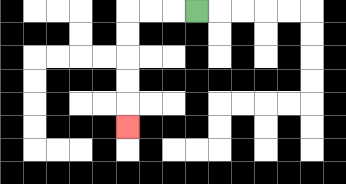{'start': '[8, 0]', 'end': '[5, 5]', 'path_directions': 'L,L,L,D,D,D,D,D', 'path_coordinates': '[[8, 0], [7, 0], [6, 0], [5, 0], [5, 1], [5, 2], [5, 3], [5, 4], [5, 5]]'}